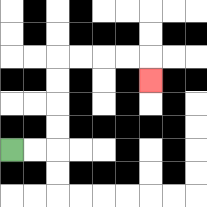{'start': '[0, 6]', 'end': '[6, 3]', 'path_directions': 'R,R,U,U,U,U,R,R,R,R,D', 'path_coordinates': '[[0, 6], [1, 6], [2, 6], [2, 5], [2, 4], [2, 3], [2, 2], [3, 2], [4, 2], [5, 2], [6, 2], [6, 3]]'}